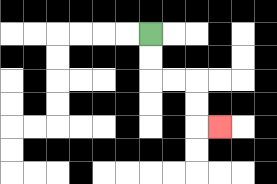{'start': '[6, 1]', 'end': '[9, 5]', 'path_directions': 'D,D,R,R,D,D,R', 'path_coordinates': '[[6, 1], [6, 2], [6, 3], [7, 3], [8, 3], [8, 4], [8, 5], [9, 5]]'}